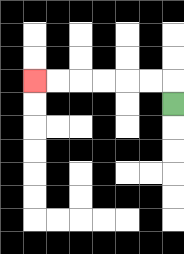{'start': '[7, 4]', 'end': '[1, 3]', 'path_directions': 'U,L,L,L,L,L,L', 'path_coordinates': '[[7, 4], [7, 3], [6, 3], [5, 3], [4, 3], [3, 3], [2, 3], [1, 3]]'}